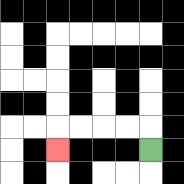{'start': '[6, 6]', 'end': '[2, 6]', 'path_directions': 'U,L,L,L,L,D', 'path_coordinates': '[[6, 6], [6, 5], [5, 5], [4, 5], [3, 5], [2, 5], [2, 6]]'}